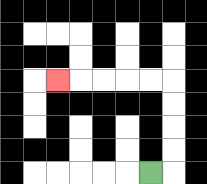{'start': '[6, 7]', 'end': '[2, 3]', 'path_directions': 'R,U,U,U,U,L,L,L,L,L', 'path_coordinates': '[[6, 7], [7, 7], [7, 6], [7, 5], [7, 4], [7, 3], [6, 3], [5, 3], [4, 3], [3, 3], [2, 3]]'}